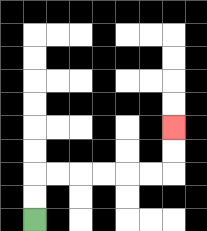{'start': '[1, 9]', 'end': '[7, 5]', 'path_directions': 'U,U,R,R,R,R,R,R,U,U', 'path_coordinates': '[[1, 9], [1, 8], [1, 7], [2, 7], [3, 7], [4, 7], [5, 7], [6, 7], [7, 7], [7, 6], [7, 5]]'}